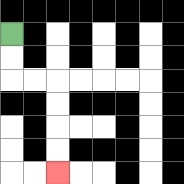{'start': '[0, 1]', 'end': '[2, 7]', 'path_directions': 'D,D,R,R,D,D,D,D', 'path_coordinates': '[[0, 1], [0, 2], [0, 3], [1, 3], [2, 3], [2, 4], [2, 5], [2, 6], [2, 7]]'}